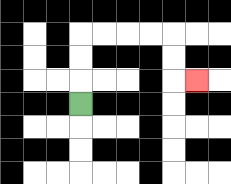{'start': '[3, 4]', 'end': '[8, 3]', 'path_directions': 'U,U,U,R,R,R,R,D,D,R', 'path_coordinates': '[[3, 4], [3, 3], [3, 2], [3, 1], [4, 1], [5, 1], [6, 1], [7, 1], [7, 2], [7, 3], [8, 3]]'}